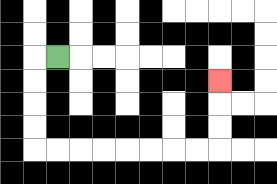{'start': '[2, 2]', 'end': '[9, 3]', 'path_directions': 'L,D,D,D,D,R,R,R,R,R,R,R,R,U,U,U', 'path_coordinates': '[[2, 2], [1, 2], [1, 3], [1, 4], [1, 5], [1, 6], [2, 6], [3, 6], [4, 6], [5, 6], [6, 6], [7, 6], [8, 6], [9, 6], [9, 5], [9, 4], [9, 3]]'}